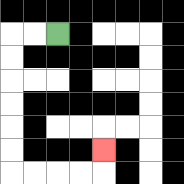{'start': '[2, 1]', 'end': '[4, 6]', 'path_directions': 'L,L,D,D,D,D,D,D,R,R,R,R,U', 'path_coordinates': '[[2, 1], [1, 1], [0, 1], [0, 2], [0, 3], [0, 4], [0, 5], [0, 6], [0, 7], [1, 7], [2, 7], [3, 7], [4, 7], [4, 6]]'}